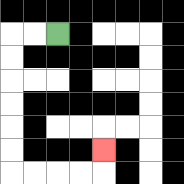{'start': '[2, 1]', 'end': '[4, 6]', 'path_directions': 'L,L,D,D,D,D,D,D,R,R,R,R,U', 'path_coordinates': '[[2, 1], [1, 1], [0, 1], [0, 2], [0, 3], [0, 4], [0, 5], [0, 6], [0, 7], [1, 7], [2, 7], [3, 7], [4, 7], [4, 6]]'}